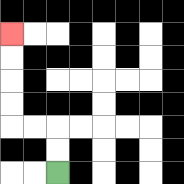{'start': '[2, 7]', 'end': '[0, 1]', 'path_directions': 'U,U,L,L,U,U,U,U', 'path_coordinates': '[[2, 7], [2, 6], [2, 5], [1, 5], [0, 5], [0, 4], [0, 3], [0, 2], [0, 1]]'}